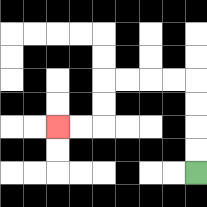{'start': '[8, 7]', 'end': '[2, 5]', 'path_directions': 'U,U,U,U,L,L,L,L,D,D,L,L', 'path_coordinates': '[[8, 7], [8, 6], [8, 5], [8, 4], [8, 3], [7, 3], [6, 3], [5, 3], [4, 3], [4, 4], [4, 5], [3, 5], [2, 5]]'}